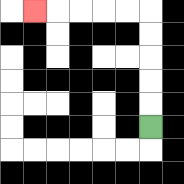{'start': '[6, 5]', 'end': '[1, 0]', 'path_directions': 'U,U,U,U,U,L,L,L,L,L', 'path_coordinates': '[[6, 5], [6, 4], [6, 3], [6, 2], [6, 1], [6, 0], [5, 0], [4, 0], [3, 0], [2, 0], [1, 0]]'}